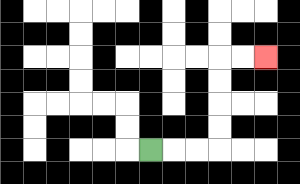{'start': '[6, 6]', 'end': '[11, 2]', 'path_directions': 'R,R,R,U,U,U,U,R,R', 'path_coordinates': '[[6, 6], [7, 6], [8, 6], [9, 6], [9, 5], [9, 4], [9, 3], [9, 2], [10, 2], [11, 2]]'}